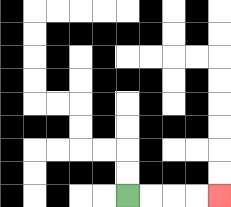{'start': '[5, 8]', 'end': '[9, 8]', 'path_directions': 'R,R,R,R', 'path_coordinates': '[[5, 8], [6, 8], [7, 8], [8, 8], [9, 8]]'}